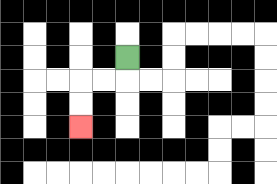{'start': '[5, 2]', 'end': '[3, 5]', 'path_directions': 'D,L,L,D,D', 'path_coordinates': '[[5, 2], [5, 3], [4, 3], [3, 3], [3, 4], [3, 5]]'}